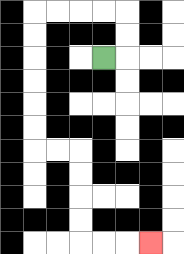{'start': '[4, 2]', 'end': '[6, 10]', 'path_directions': 'R,U,U,L,L,L,L,D,D,D,D,D,D,R,R,D,D,D,D,R,R,R', 'path_coordinates': '[[4, 2], [5, 2], [5, 1], [5, 0], [4, 0], [3, 0], [2, 0], [1, 0], [1, 1], [1, 2], [1, 3], [1, 4], [1, 5], [1, 6], [2, 6], [3, 6], [3, 7], [3, 8], [3, 9], [3, 10], [4, 10], [5, 10], [6, 10]]'}